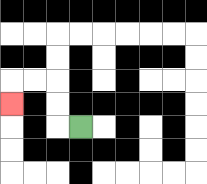{'start': '[3, 5]', 'end': '[0, 4]', 'path_directions': 'L,U,U,L,L,D', 'path_coordinates': '[[3, 5], [2, 5], [2, 4], [2, 3], [1, 3], [0, 3], [0, 4]]'}